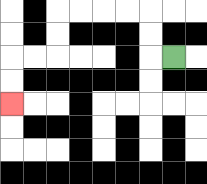{'start': '[7, 2]', 'end': '[0, 4]', 'path_directions': 'L,U,U,L,L,L,L,D,D,L,L,D,D', 'path_coordinates': '[[7, 2], [6, 2], [6, 1], [6, 0], [5, 0], [4, 0], [3, 0], [2, 0], [2, 1], [2, 2], [1, 2], [0, 2], [0, 3], [0, 4]]'}